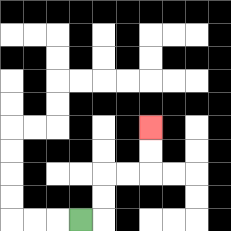{'start': '[3, 9]', 'end': '[6, 5]', 'path_directions': 'R,U,U,R,R,U,U', 'path_coordinates': '[[3, 9], [4, 9], [4, 8], [4, 7], [5, 7], [6, 7], [6, 6], [6, 5]]'}